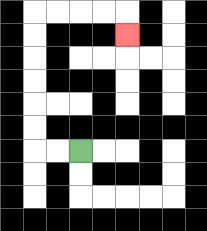{'start': '[3, 6]', 'end': '[5, 1]', 'path_directions': 'L,L,U,U,U,U,U,U,R,R,R,R,D', 'path_coordinates': '[[3, 6], [2, 6], [1, 6], [1, 5], [1, 4], [1, 3], [1, 2], [1, 1], [1, 0], [2, 0], [3, 0], [4, 0], [5, 0], [5, 1]]'}